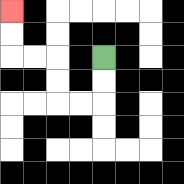{'start': '[4, 2]', 'end': '[0, 0]', 'path_directions': 'D,D,L,L,U,U,L,L,U,U', 'path_coordinates': '[[4, 2], [4, 3], [4, 4], [3, 4], [2, 4], [2, 3], [2, 2], [1, 2], [0, 2], [0, 1], [0, 0]]'}